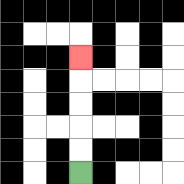{'start': '[3, 7]', 'end': '[3, 2]', 'path_directions': 'U,U,U,U,U', 'path_coordinates': '[[3, 7], [3, 6], [3, 5], [3, 4], [3, 3], [3, 2]]'}